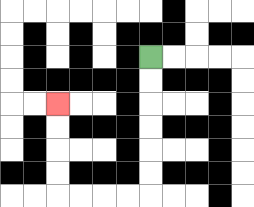{'start': '[6, 2]', 'end': '[2, 4]', 'path_directions': 'D,D,D,D,D,D,L,L,L,L,U,U,U,U', 'path_coordinates': '[[6, 2], [6, 3], [6, 4], [6, 5], [6, 6], [6, 7], [6, 8], [5, 8], [4, 8], [3, 8], [2, 8], [2, 7], [2, 6], [2, 5], [2, 4]]'}